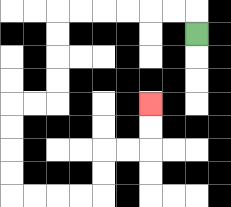{'start': '[8, 1]', 'end': '[6, 4]', 'path_directions': 'U,L,L,L,L,L,L,D,D,D,D,L,L,D,D,D,D,R,R,R,R,U,U,R,R,U,U', 'path_coordinates': '[[8, 1], [8, 0], [7, 0], [6, 0], [5, 0], [4, 0], [3, 0], [2, 0], [2, 1], [2, 2], [2, 3], [2, 4], [1, 4], [0, 4], [0, 5], [0, 6], [0, 7], [0, 8], [1, 8], [2, 8], [3, 8], [4, 8], [4, 7], [4, 6], [5, 6], [6, 6], [6, 5], [6, 4]]'}